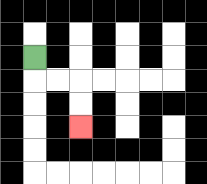{'start': '[1, 2]', 'end': '[3, 5]', 'path_directions': 'D,R,R,D,D', 'path_coordinates': '[[1, 2], [1, 3], [2, 3], [3, 3], [3, 4], [3, 5]]'}